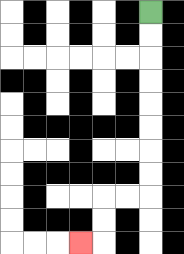{'start': '[6, 0]', 'end': '[3, 10]', 'path_directions': 'D,D,D,D,D,D,D,D,L,L,D,D,L', 'path_coordinates': '[[6, 0], [6, 1], [6, 2], [6, 3], [6, 4], [6, 5], [6, 6], [6, 7], [6, 8], [5, 8], [4, 8], [4, 9], [4, 10], [3, 10]]'}